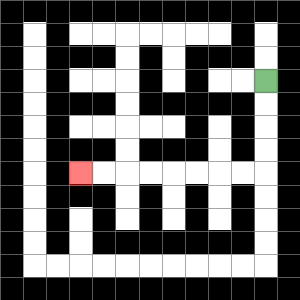{'start': '[11, 3]', 'end': '[3, 7]', 'path_directions': 'D,D,D,D,L,L,L,L,L,L,L,L', 'path_coordinates': '[[11, 3], [11, 4], [11, 5], [11, 6], [11, 7], [10, 7], [9, 7], [8, 7], [7, 7], [6, 7], [5, 7], [4, 7], [3, 7]]'}